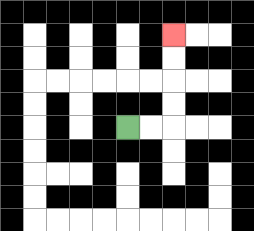{'start': '[5, 5]', 'end': '[7, 1]', 'path_directions': 'R,R,U,U,U,U', 'path_coordinates': '[[5, 5], [6, 5], [7, 5], [7, 4], [7, 3], [7, 2], [7, 1]]'}